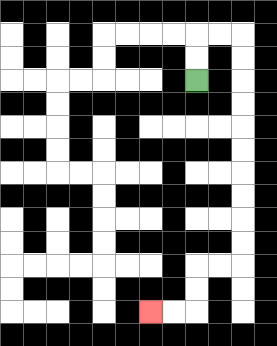{'start': '[8, 3]', 'end': '[6, 13]', 'path_directions': 'U,U,R,R,D,D,D,D,D,D,D,D,D,D,L,L,D,D,L,L', 'path_coordinates': '[[8, 3], [8, 2], [8, 1], [9, 1], [10, 1], [10, 2], [10, 3], [10, 4], [10, 5], [10, 6], [10, 7], [10, 8], [10, 9], [10, 10], [10, 11], [9, 11], [8, 11], [8, 12], [8, 13], [7, 13], [6, 13]]'}